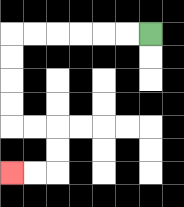{'start': '[6, 1]', 'end': '[0, 7]', 'path_directions': 'L,L,L,L,L,L,D,D,D,D,R,R,D,D,L,L', 'path_coordinates': '[[6, 1], [5, 1], [4, 1], [3, 1], [2, 1], [1, 1], [0, 1], [0, 2], [0, 3], [0, 4], [0, 5], [1, 5], [2, 5], [2, 6], [2, 7], [1, 7], [0, 7]]'}